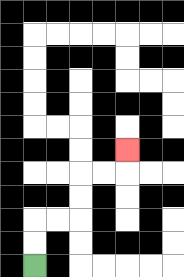{'start': '[1, 11]', 'end': '[5, 6]', 'path_directions': 'U,U,R,R,U,U,R,R,U', 'path_coordinates': '[[1, 11], [1, 10], [1, 9], [2, 9], [3, 9], [3, 8], [3, 7], [4, 7], [5, 7], [5, 6]]'}